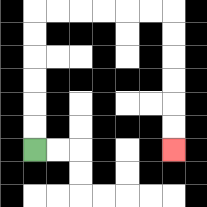{'start': '[1, 6]', 'end': '[7, 6]', 'path_directions': 'U,U,U,U,U,U,R,R,R,R,R,R,D,D,D,D,D,D', 'path_coordinates': '[[1, 6], [1, 5], [1, 4], [1, 3], [1, 2], [1, 1], [1, 0], [2, 0], [3, 0], [4, 0], [5, 0], [6, 0], [7, 0], [7, 1], [7, 2], [7, 3], [7, 4], [7, 5], [7, 6]]'}